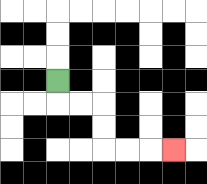{'start': '[2, 3]', 'end': '[7, 6]', 'path_directions': 'D,R,R,D,D,R,R,R', 'path_coordinates': '[[2, 3], [2, 4], [3, 4], [4, 4], [4, 5], [4, 6], [5, 6], [6, 6], [7, 6]]'}